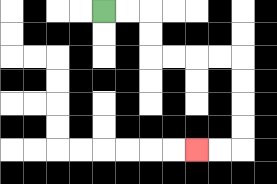{'start': '[4, 0]', 'end': '[8, 6]', 'path_directions': 'R,R,D,D,R,R,R,R,D,D,D,D,L,L', 'path_coordinates': '[[4, 0], [5, 0], [6, 0], [6, 1], [6, 2], [7, 2], [8, 2], [9, 2], [10, 2], [10, 3], [10, 4], [10, 5], [10, 6], [9, 6], [8, 6]]'}